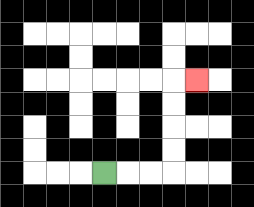{'start': '[4, 7]', 'end': '[8, 3]', 'path_directions': 'R,R,R,U,U,U,U,R', 'path_coordinates': '[[4, 7], [5, 7], [6, 7], [7, 7], [7, 6], [7, 5], [7, 4], [7, 3], [8, 3]]'}